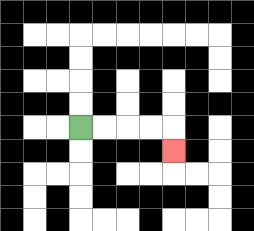{'start': '[3, 5]', 'end': '[7, 6]', 'path_directions': 'R,R,R,R,D', 'path_coordinates': '[[3, 5], [4, 5], [5, 5], [6, 5], [7, 5], [7, 6]]'}